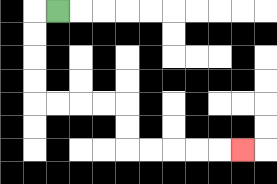{'start': '[2, 0]', 'end': '[10, 6]', 'path_directions': 'L,D,D,D,D,R,R,R,R,D,D,R,R,R,R,R', 'path_coordinates': '[[2, 0], [1, 0], [1, 1], [1, 2], [1, 3], [1, 4], [2, 4], [3, 4], [4, 4], [5, 4], [5, 5], [5, 6], [6, 6], [7, 6], [8, 6], [9, 6], [10, 6]]'}